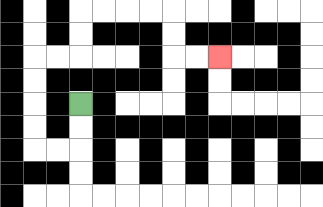{'start': '[3, 4]', 'end': '[9, 2]', 'path_directions': 'D,D,L,L,U,U,U,U,R,R,U,U,R,R,R,R,D,D,R,R', 'path_coordinates': '[[3, 4], [3, 5], [3, 6], [2, 6], [1, 6], [1, 5], [1, 4], [1, 3], [1, 2], [2, 2], [3, 2], [3, 1], [3, 0], [4, 0], [5, 0], [6, 0], [7, 0], [7, 1], [7, 2], [8, 2], [9, 2]]'}